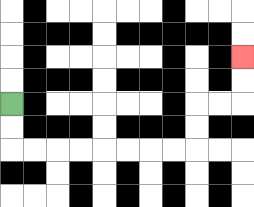{'start': '[0, 4]', 'end': '[10, 2]', 'path_directions': 'D,D,R,R,R,R,R,R,R,R,U,U,R,R,U,U', 'path_coordinates': '[[0, 4], [0, 5], [0, 6], [1, 6], [2, 6], [3, 6], [4, 6], [5, 6], [6, 6], [7, 6], [8, 6], [8, 5], [8, 4], [9, 4], [10, 4], [10, 3], [10, 2]]'}